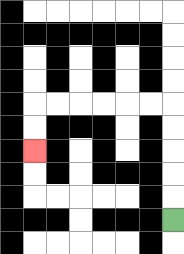{'start': '[7, 9]', 'end': '[1, 6]', 'path_directions': 'U,U,U,U,U,L,L,L,L,L,L,D,D', 'path_coordinates': '[[7, 9], [7, 8], [7, 7], [7, 6], [7, 5], [7, 4], [6, 4], [5, 4], [4, 4], [3, 4], [2, 4], [1, 4], [1, 5], [1, 6]]'}